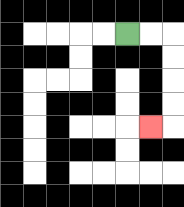{'start': '[5, 1]', 'end': '[6, 5]', 'path_directions': 'R,R,D,D,D,D,L', 'path_coordinates': '[[5, 1], [6, 1], [7, 1], [7, 2], [7, 3], [7, 4], [7, 5], [6, 5]]'}